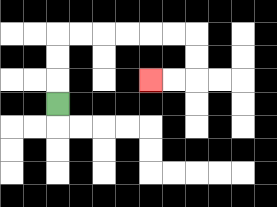{'start': '[2, 4]', 'end': '[6, 3]', 'path_directions': 'U,U,U,R,R,R,R,R,R,D,D,L,L', 'path_coordinates': '[[2, 4], [2, 3], [2, 2], [2, 1], [3, 1], [4, 1], [5, 1], [6, 1], [7, 1], [8, 1], [8, 2], [8, 3], [7, 3], [6, 3]]'}